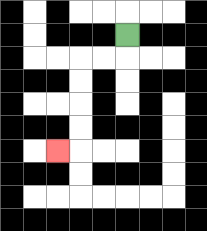{'start': '[5, 1]', 'end': '[2, 6]', 'path_directions': 'D,L,L,D,D,D,D,L', 'path_coordinates': '[[5, 1], [5, 2], [4, 2], [3, 2], [3, 3], [3, 4], [3, 5], [3, 6], [2, 6]]'}